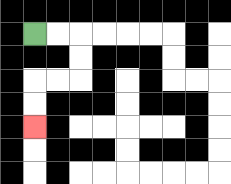{'start': '[1, 1]', 'end': '[1, 5]', 'path_directions': 'R,R,D,D,L,L,D,D', 'path_coordinates': '[[1, 1], [2, 1], [3, 1], [3, 2], [3, 3], [2, 3], [1, 3], [1, 4], [1, 5]]'}